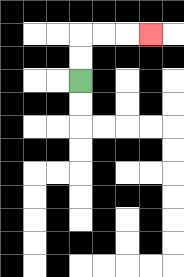{'start': '[3, 3]', 'end': '[6, 1]', 'path_directions': 'U,U,R,R,R', 'path_coordinates': '[[3, 3], [3, 2], [3, 1], [4, 1], [5, 1], [6, 1]]'}